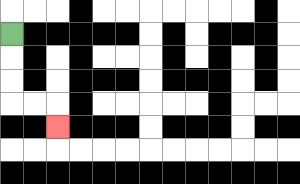{'start': '[0, 1]', 'end': '[2, 5]', 'path_directions': 'D,D,D,R,R,D', 'path_coordinates': '[[0, 1], [0, 2], [0, 3], [0, 4], [1, 4], [2, 4], [2, 5]]'}